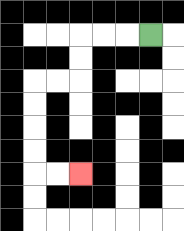{'start': '[6, 1]', 'end': '[3, 7]', 'path_directions': 'L,L,L,D,D,L,L,D,D,D,D,R,R', 'path_coordinates': '[[6, 1], [5, 1], [4, 1], [3, 1], [3, 2], [3, 3], [2, 3], [1, 3], [1, 4], [1, 5], [1, 6], [1, 7], [2, 7], [3, 7]]'}